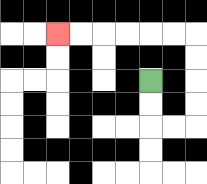{'start': '[6, 3]', 'end': '[2, 1]', 'path_directions': 'D,D,R,R,U,U,U,U,L,L,L,L,L,L', 'path_coordinates': '[[6, 3], [6, 4], [6, 5], [7, 5], [8, 5], [8, 4], [8, 3], [8, 2], [8, 1], [7, 1], [6, 1], [5, 1], [4, 1], [3, 1], [2, 1]]'}